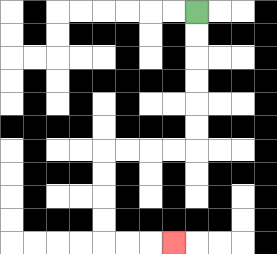{'start': '[8, 0]', 'end': '[7, 10]', 'path_directions': 'D,D,D,D,D,D,L,L,L,L,D,D,D,D,R,R,R', 'path_coordinates': '[[8, 0], [8, 1], [8, 2], [8, 3], [8, 4], [8, 5], [8, 6], [7, 6], [6, 6], [5, 6], [4, 6], [4, 7], [4, 8], [4, 9], [4, 10], [5, 10], [6, 10], [7, 10]]'}